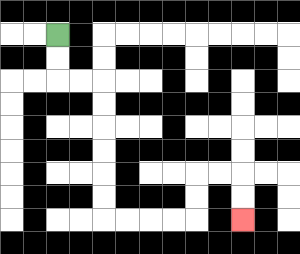{'start': '[2, 1]', 'end': '[10, 9]', 'path_directions': 'D,D,R,R,D,D,D,D,D,D,R,R,R,R,U,U,R,R,D,D', 'path_coordinates': '[[2, 1], [2, 2], [2, 3], [3, 3], [4, 3], [4, 4], [4, 5], [4, 6], [4, 7], [4, 8], [4, 9], [5, 9], [6, 9], [7, 9], [8, 9], [8, 8], [8, 7], [9, 7], [10, 7], [10, 8], [10, 9]]'}